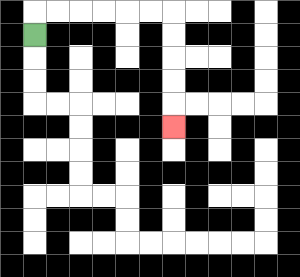{'start': '[1, 1]', 'end': '[7, 5]', 'path_directions': 'U,R,R,R,R,R,R,D,D,D,D,D', 'path_coordinates': '[[1, 1], [1, 0], [2, 0], [3, 0], [4, 0], [5, 0], [6, 0], [7, 0], [7, 1], [7, 2], [7, 3], [7, 4], [7, 5]]'}